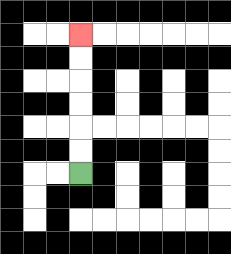{'start': '[3, 7]', 'end': '[3, 1]', 'path_directions': 'U,U,U,U,U,U', 'path_coordinates': '[[3, 7], [3, 6], [3, 5], [3, 4], [3, 3], [3, 2], [3, 1]]'}